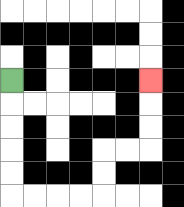{'start': '[0, 3]', 'end': '[6, 3]', 'path_directions': 'D,D,D,D,D,R,R,R,R,U,U,R,R,U,U,U', 'path_coordinates': '[[0, 3], [0, 4], [0, 5], [0, 6], [0, 7], [0, 8], [1, 8], [2, 8], [3, 8], [4, 8], [4, 7], [4, 6], [5, 6], [6, 6], [6, 5], [6, 4], [6, 3]]'}